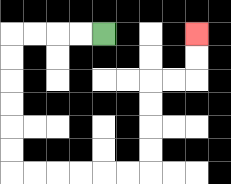{'start': '[4, 1]', 'end': '[8, 1]', 'path_directions': 'L,L,L,L,D,D,D,D,D,D,R,R,R,R,R,R,U,U,U,U,R,R,U,U', 'path_coordinates': '[[4, 1], [3, 1], [2, 1], [1, 1], [0, 1], [0, 2], [0, 3], [0, 4], [0, 5], [0, 6], [0, 7], [1, 7], [2, 7], [3, 7], [4, 7], [5, 7], [6, 7], [6, 6], [6, 5], [6, 4], [6, 3], [7, 3], [8, 3], [8, 2], [8, 1]]'}